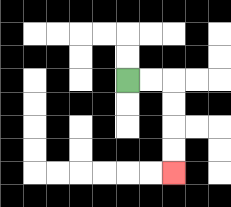{'start': '[5, 3]', 'end': '[7, 7]', 'path_directions': 'R,R,D,D,D,D', 'path_coordinates': '[[5, 3], [6, 3], [7, 3], [7, 4], [7, 5], [7, 6], [7, 7]]'}